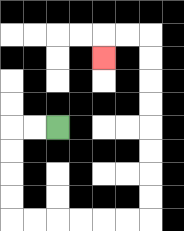{'start': '[2, 5]', 'end': '[4, 2]', 'path_directions': 'L,L,D,D,D,D,R,R,R,R,R,R,U,U,U,U,U,U,U,U,L,L,D', 'path_coordinates': '[[2, 5], [1, 5], [0, 5], [0, 6], [0, 7], [0, 8], [0, 9], [1, 9], [2, 9], [3, 9], [4, 9], [5, 9], [6, 9], [6, 8], [6, 7], [6, 6], [6, 5], [6, 4], [6, 3], [6, 2], [6, 1], [5, 1], [4, 1], [4, 2]]'}